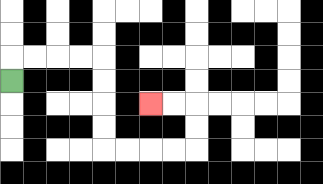{'start': '[0, 3]', 'end': '[6, 4]', 'path_directions': 'U,R,R,R,R,D,D,D,D,R,R,R,R,U,U,L,L', 'path_coordinates': '[[0, 3], [0, 2], [1, 2], [2, 2], [3, 2], [4, 2], [4, 3], [4, 4], [4, 5], [4, 6], [5, 6], [6, 6], [7, 6], [8, 6], [8, 5], [8, 4], [7, 4], [6, 4]]'}